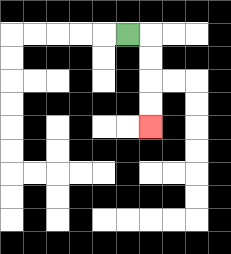{'start': '[5, 1]', 'end': '[6, 5]', 'path_directions': 'R,D,D,D,D', 'path_coordinates': '[[5, 1], [6, 1], [6, 2], [6, 3], [6, 4], [6, 5]]'}